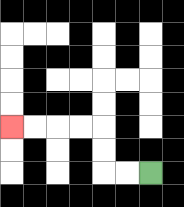{'start': '[6, 7]', 'end': '[0, 5]', 'path_directions': 'L,L,U,U,L,L,L,L', 'path_coordinates': '[[6, 7], [5, 7], [4, 7], [4, 6], [4, 5], [3, 5], [2, 5], [1, 5], [0, 5]]'}